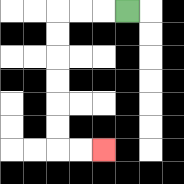{'start': '[5, 0]', 'end': '[4, 6]', 'path_directions': 'L,L,L,D,D,D,D,D,D,R,R', 'path_coordinates': '[[5, 0], [4, 0], [3, 0], [2, 0], [2, 1], [2, 2], [2, 3], [2, 4], [2, 5], [2, 6], [3, 6], [4, 6]]'}